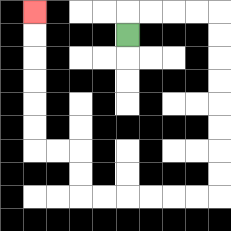{'start': '[5, 1]', 'end': '[1, 0]', 'path_directions': 'U,R,R,R,R,D,D,D,D,D,D,D,D,L,L,L,L,L,L,U,U,L,L,U,U,U,U,U,U', 'path_coordinates': '[[5, 1], [5, 0], [6, 0], [7, 0], [8, 0], [9, 0], [9, 1], [9, 2], [9, 3], [9, 4], [9, 5], [9, 6], [9, 7], [9, 8], [8, 8], [7, 8], [6, 8], [5, 8], [4, 8], [3, 8], [3, 7], [3, 6], [2, 6], [1, 6], [1, 5], [1, 4], [1, 3], [1, 2], [1, 1], [1, 0]]'}